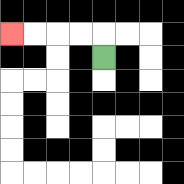{'start': '[4, 2]', 'end': '[0, 1]', 'path_directions': 'U,L,L,L,L', 'path_coordinates': '[[4, 2], [4, 1], [3, 1], [2, 1], [1, 1], [0, 1]]'}